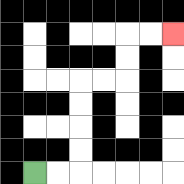{'start': '[1, 7]', 'end': '[7, 1]', 'path_directions': 'R,R,U,U,U,U,R,R,U,U,R,R', 'path_coordinates': '[[1, 7], [2, 7], [3, 7], [3, 6], [3, 5], [3, 4], [3, 3], [4, 3], [5, 3], [5, 2], [5, 1], [6, 1], [7, 1]]'}